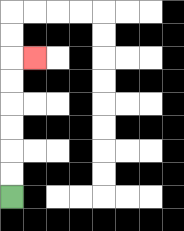{'start': '[0, 8]', 'end': '[1, 2]', 'path_directions': 'U,U,U,U,U,U,R', 'path_coordinates': '[[0, 8], [0, 7], [0, 6], [0, 5], [0, 4], [0, 3], [0, 2], [1, 2]]'}